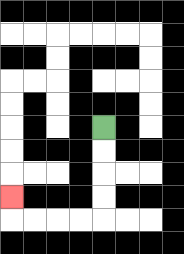{'start': '[4, 5]', 'end': '[0, 8]', 'path_directions': 'D,D,D,D,L,L,L,L,U', 'path_coordinates': '[[4, 5], [4, 6], [4, 7], [4, 8], [4, 9], [3, 9], [2, 9], [1, 9], [0, 9], [0, 8]]'}